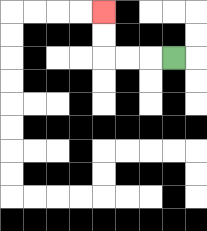{'start': '[7, 2]', 'end': '[4, 0]', 'path_directions': 'L,L,L,U,U', 'path_coordinates': '[[7, 2], [6, 2], [5, 2], [4, 2], [4, 1], [4, 0]]'}